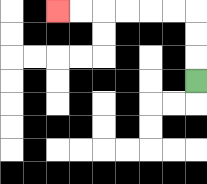{'start': '[8, 3]', 'end': '[2, 0]', 'path_directions': 'U,U,U,L,L,L,L,L,L', 'path_coordinates': '[[8, 3], [8, 2], [8, 1], [8, 0], [7, 0], [6, 0], [5, 0], [4, 0], [3, 0], [2, 0]]'}